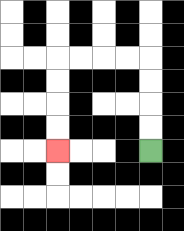{'start': '[6, 6]', 'end': '[2, 6]', 'path_directions': 'U,U,U,U,L,L,L,L,D,D,D,D', 'path_coordinates': '[[6, 6], [6, 5], [6, 4], [6, 3], [6, 2], [5, 2], [4, 2], [3, 2], [2, 2], [2, 3], [2, 4], [2, 5], [2, 6]]'}